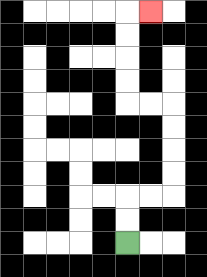{'start': '[5, 10]', 'end': '[6, 0]', 'path_directions': 'U,U,R,R,U,U,U,U,L,L,U,U,U,U,R', 'path_coordinates': '[[5, 10], [5, 9], [5, 8], [6, 8], [7, 8], [7, 7], [7, 6], [7, 5], [7, 4], [6, 4], [5, 4], [5, 3], [5, 2], [5, 1], [5, 0], [6, 0]]'}